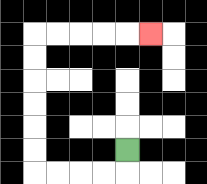{'start': '[5, 6]', 'end': '[6, 1]', 'path_directions': 'D,L,L,L,L,U,U,U,U,U,U,R,R,R,R,R', 'path_coordinates': '[[5, 6], [5, 7], [4, 7], [3, 7], [2, 7], [1, 7], [1, 6], [1, 5], [1, 4], [1, 3], [1, 2], [1, 1], [2, 1], [3, 1], [4, 1], [5, 1], [6, 1]]'}